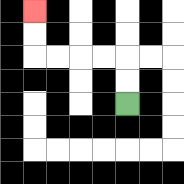{'start': '[5, 4]', 'end': '[1, 0]', 'path_directions': 'U,U,L,L,L,L,U,U', 'path_coordinates': '[[5, 4], [5, 3], [5, 2], [4, 2], [3, 2], [2, 2], [1, 2], [1, 1], [1, 0]]'}